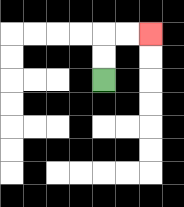{'start': '[4, 3]', 'end': '[6, 1]', 'path_directions': 'U,U,R,R', 'path_coordinates': '[[4, 3], [4, 2], [4, 1], [5, 1], [6, 1]]'}